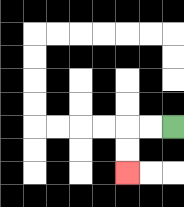{'start': '[7, 5]', 'end': '[5, 7]', 'path_directions': 'L,L,D,D', 'path_coordinates': '[[7, 5], [6, 5], [5, 5], [5, 6], [5, 7]]'}